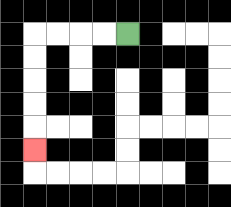{'start': '[5, 1]', 'end': '[1, 6]', 'path_directions': 'L,L,L,L,D,D,D,D,D', 'path_coordinates': '[[5, 1], [4, 1], [3, 1], [2, 1], [1, 1], [1, 2], [1, 3], [1, 4], [1, 5], [1, 6]]'}